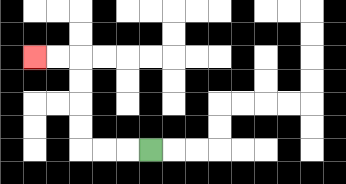{'start': '[6, 6]', 'end': '[1, 2]', 'path_directions': 'L,L,L,U,U,U,U,L,L', 'path_coordinates': '[[6, 6], [5, 6], [4, 6], [3, 6], [3, 5], [3, 4], [3, 3], [3, 2], [2, 2], [1, 2]]'}